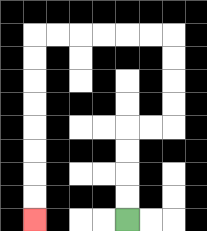{'start': '[5, 9]', 'end': '[1, 9]', 'path_directions': 'U,U,U,U,R,R,U,U,U,U,L,L,L,L,L,L,D,D,D,D,D,D,D,D', 'path_coordinates': '[[5, 9], [5, 8], [5, 7], [5, 6], [5, 5], [6, 5], [7, 5], [7, 4], [7, 3], [7, 2], [7, 1], [6, 1], [5, 1], [4, 1], [3, 1], [2, 1], [1, 1], [1, 2], [1, 3], [1, 4], [1, 5], [1, 6], [1, 7], [1, 8], [1, 9]]'}